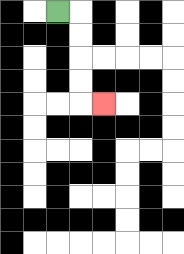{'start': '[2, 0]', 'end': '[4, 4]', 'path_directions': 'R,D,D,D,D,R', 'path_coordinates': '[[2, 0], [3, 0], [3, 1], [3, 2], [3, 3], [3, 4], [4, 4]]'}